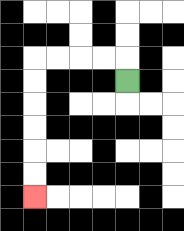{'start': '[5, 3]', 'end': '[1, 8]', 'path_directions': 'U,L,L,L,L,D,D,D,D,D,D', 'path_coordinates': '[[5, 3], [5, 2], [4, 2], [3, 2], [2, 2], [1, 2], [1, 3], [1, 4], [1, 5], [1, 6], [1, 7], [1, 8]]'}